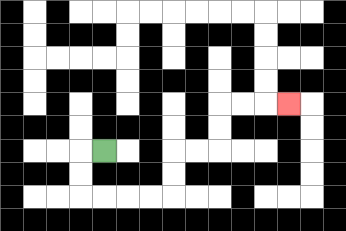{'start': '[4, 6]', 'end': '[12, 4]', 'path_directions': 'L,D,D,R,R,R,R,U,U,R,R,U,U,R,R,R', 'path_coordinates': '[[4, 6], [3, 6], [3, 7], [3, 8], [4, 8], [5, 8], [6, 8], [7, 8], [7, 7], [7, 6], [8, 6], [9, 6], [9, 5], [9, 4], [10, 4], [11, 4], [12, 4]]'}